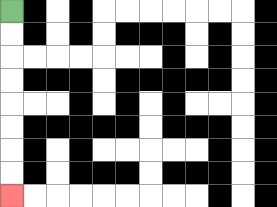{'start': '[0, 0]', 'end': '[0, 8]', 'path_directions': 'D,D,D,D,D,D,D,D', 'path_coordinates': '[[0, 0], [0, 1], [0, 2], [0, 3], [0, 4], [0, 5], [0, 6], [0, 7], [0, 8]]'}